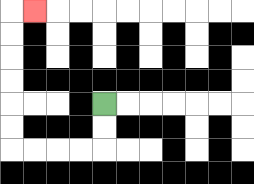{'start': '[4, 4]', 'end': '[1, 0]', 'path_directions': 'D,D,L,L,L,L,U,U,U,U,U,U,R', 'path_coordinates': '[[4, 4], [4, 5], [4, 6], [3, 6], [2, 6], [1, 6], [0, 6], [0, 5], [0, 4], [0, 3], [0, 2], [0, 1], [0, 0], [1, 0]]'}